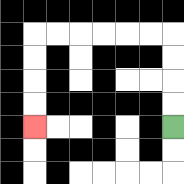{'start': '[7, 5]', 'end': '[1, 5]', 'path_directions': 'U,U,U,U,L,L,L,L,L,L,D,D,D,D', 'path_coordinates': '[[7, 5], [7, 4], [7, 3], [7, 2], [7, 1], [6, 1], [5, 1], [4, 1], [3, 1], [2, 1], [1, 1], [1, 2], [1, 3], [1, 4], [1, 5]]'}